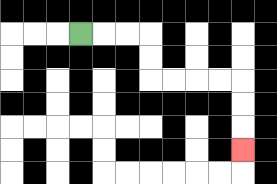{'start': '[3, 1]', 'end': '[10, 6]', 'path_directions': 'R,R,R,D,D,R,R,R,R,D,D,D', 'path_coordinates': '[[3, 1], [4, 1], [5, 1], [6, 1], [6, 2], [6, 3], [7, 3], [8, 3], [9, 3], [10, 3], [10, 4], [10, 5], [10, 6]]'}